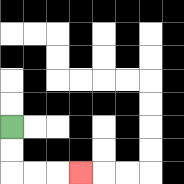{'start': '[0, 5]', 'end': '[3, 7]', 'path_directions': 'D,D,R,R,R', 'path_coordinates': '[[0, 5], [0, 6], [0, 7], [1, 7], [2, 7], [3, 7]]'}